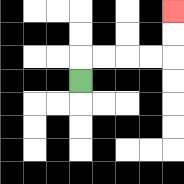{'start': '[3, 3]', 'end': '[7, 0]', 'path_directions': 'U,R,R,R,R,U,U', 'path_coordinates': '[[3, 3], [3, 2], [4, 2], [5, 2], [6, 2], [7, 2], [7, 1], [7, 0]]'}